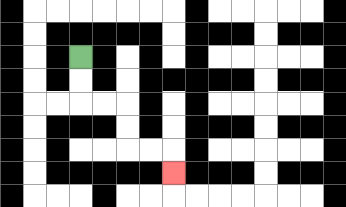{'start': '[3, 2]', 'end': '[7, 7]', 'path_directions': 'D,D,R,R,D,D,R,R,D', 'path_coordinates': '[[3, 2], [3, 3], [3, 4], [4, 4], [5, 4], [5, 5], [5, 6], [6, 6], [7, 6], [7, 7]]'}